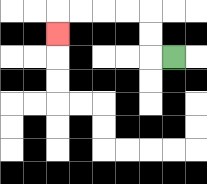{'start': '[7, 2]', 'end': '[2, 1]', 'path_directions': 'L,U,U,L,L,L,L,D', 'path_coordinates': '[[7, 2], [6, 2], [6, 1], [6, 0], [5, 0], [4, 0], [3, 0], [2, 0], [2, 1]]'}